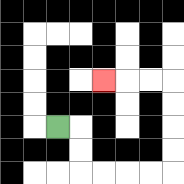{'start': '[2, 5]', 'end': '[4, 3]', 'path_directions': 'R,D,D,R,R,R,R,U,U,U,U,L,L,L', 'path_coordinates': '[[2, 5], [3, 5], [3, 6], [3, 7], [4, 7], [5, 7], [6, 7], [7, 7], [7, 6], [7, 5], [7, 4], [7, 3], [6, 3], [5, 3], [4, 3]]'}